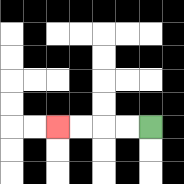{'start': '[6, 5]', 'end': '[2, 5]', 'path_directions': 'L,L,L,L', 'path_coordinates': '[[6, 5], [5, 5], [4, 5], [3, 5], [2, 5]]'}